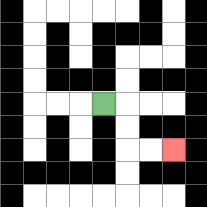{'start': '[4, 4]', 'end': '[7, 6]', 'path_directions': 'R,D,D,R,R', 'path_coordinates': '[[4, 4], [5, 4], [5, 5], [5, 6], [6, 6], [7, 6]]'}